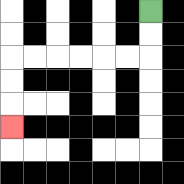{'start': '[6, 0]', 'end': '[0, 5]', 'path_directions': 'D,D,L,L,L,L,L,L,D,D,D', 'path_coordinates': '[[6, 0], [6, 1], [6, 2], [5, 2], [4, 2], [3, 2], [2, 2], [1, 2], [0, 2], [0, 3], [0, 4], [0, 5]]'}